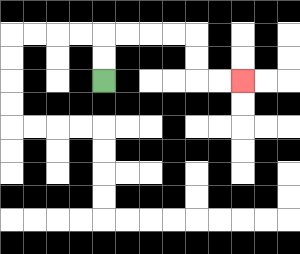{'start': '[4, 3]', 'end': '[10, 3]', 'path_directions': 'U,U,R,R,R,R,D,D,R,R', 'path_coordinates': '[[4, 3], [4, 2], [4, 1], [5, 1], [6, 1], [7, 1], [8, 1], [8, 2], [8, 3], [9, 3], [10, 3]]'}